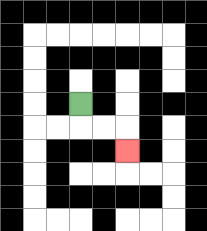{'start': '[3, 4]', 'end': '[5, 6]', 'path_directions': 'D,R,R,D', 'path_coordinates': '[[3, 4], [3, 5], [4, 5], [5, 5], [5, 6]]'}